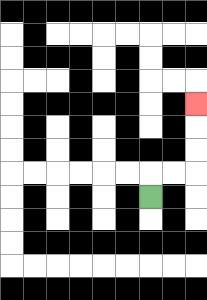{'start': '[6, 8]', 'end': '[8, 4]', 'path_directions': 'U,R,R,U,U,U', 'path_coordinates': '[[6, 8], [6, 7], [7, 7], [8, 7], [8, 6], [8, 5], [8, 4]]'}